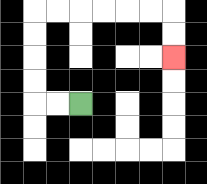{'start': '[3, 4]', 'end': '[7, 2]', 'path_directions': 'L,L,U,U,U,U,R,R,R,R,R,R,D,D', 'path_coordinates': '[[3, 4], [2, 4], [1, 4], [1, 3], [1, 2], [1, 1], [1, 0], [2, 0], [3, 0], [4, 0], [5, 0], [6, 0], [7, 0], [7, 1], [7, 2]]'}